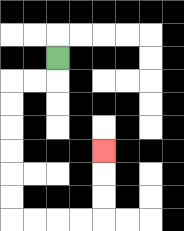{'start': '[2, 2]', 'end': '[4, 6]', 'path_directions': 'D,L,L,D,D,D,D,D,D,R,R,R,R,U,U,U', 'path_coordinates': '[[2, 2], [2, 3], [1, 3], [0, 3], [0, 4], [0, 5], [0, 6], [0, 7], [0, 8], [0, 9], [1, 9], [2, 9], [3, 9], [4, 9], [4, 8], [4, 7], [4, 6]]'}